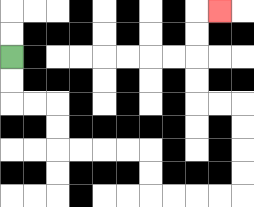{'start': '[0, 2]', 'end': '[9, 0]', 'path_directions': 'D,D,R,R,D,D,R,R,R,R,D,D,R,R,R,R,U,U,U,U,L,L,U,U,U,U,R', 'path_coordinates': '[[0, 2], [0, 3], [0, 4], [1, 4], [2, 4], [2, 5], [2, 6], [3, 6], [4, 6], [5, 6], [6, 6], [6, 7], [6, 8], [7, 8], [8, 8], [9, 8], [10, 8], [10, 7], [10, 6], [10, 5], [10, 4], [9, 4], [8, 4], [8, 3], [8, 2], [8, 1], [8, 0], [9, 0]]'}